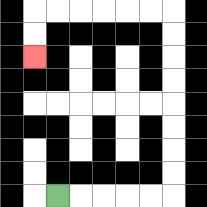{'start': '[2, 8]', 'end': '[1, 2]', 'path_directions': 'R,R,R,R,R,U,U,U,U,U,U,U,U,L,L,L,L,L,L,D,D', 'path_coordinates': '[[2, 8], [3, 8], [4, 8], [5, 8], [6, 8], [7, 8], [7, 7], [7, 6], [7, 5], [7, 4], [7, 3], [7, 2], [7, 1], [7, 0], [6, 0], [5, 0], [4, 0], [3, 0], [2, 0], [1, 0], [1, 1], [1, 2]]'}